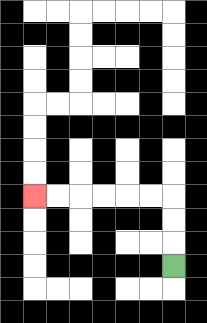{'start': '[7, 11]', 'end': '[1, 8]', 'path_directions': 'U,U,U,L,L,L,L,L,L', 'path_coordinates': '[[7, 11], [7, 10], [7, 9], [7, 8], [6, 8], [5, 8], [4, 8], [3, 8], [2, 8], [1, 8]]'}